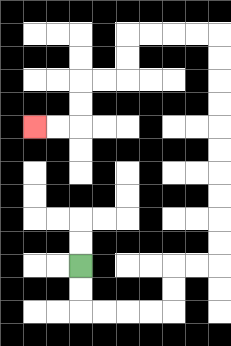{'start': '[3, 11]', 'end': '[1, 5]', 'path_directions': 'D,D,R,R,R,R,U,U,R,R,U,U,U,U,U,U,U,U,U,U,L,L,L,L,D,D,L,L,D,D,L,L', 'path_coordinates': '[[3, 11], [3, 12], [3, 13], [4, 13], [5, 13], [6, 13], [7, 13], [7, 12], [7, 11], [8, 11], [9, 11], [9, 10], [9, 9], [9, 8], [9, 7], [9, 6], [9, 5], [9, 4], [9, 3], [9, 2], [9, 1], [8, 1], [7, 1], [6, 1], [5, 1], [5, 2], [5, 3], [4, 3], [3, 3], [3, 4], [3, 5], [2, 5], [1, 5]]'}